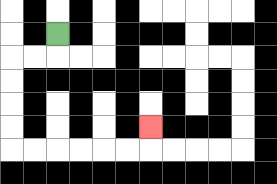{'start': '[2, 1]', 'end': '[6, 5]', 'path_directions': 'D,L,L,D,D,D,D,R,R,R,R,R,R,U', 'path_coordinates': '[[2, 1], [2, 2], [1, 2], [0, 2], [0, 3], [0, 4], [0, 5], [0, 6], [1, 6], [2, 6], [3, 6], [4, 6], [5, 6], [6, 6], [6, 5]]'}